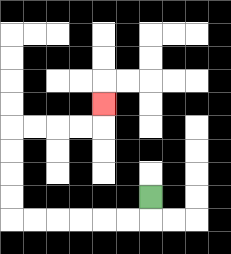{'start': '[6, 8]', 'end': '[4, 4]', 'path_directions': 'D,L,L,L,L,L,L,U,U,U,U,R,R,R,R,U', 'path_coordinates': '[[6, 8], [6, 9], [5, 9], [4, 9], [3, 9], [2, 9], [1, 9], [0, 9], [0, 8], [0, 7], [0, 6], [0, 5], [1, 5], [2, 5], [3, 5], [4, 5], [4, 4]]'}